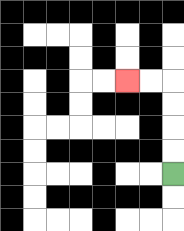{'start': '[7, 7]', 'end': '[5, 3]', 'path_directions': 'U,U,U,U,L,L', 'path_coordinates': '[[7, 7], [7, 6], [7, 5], [7, 4], [7, 3], [6, 3], [5, 3]]'}